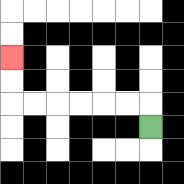{'start': '[6, 5]', 'end': '[0, 2]', 'path_directions': 'U,L,L,L,L,L,L,U,U', 'path_coordinates': '[[6, 5], [6, 4], [5, 4], [4, 4], [3, 4], [2, 4], [1, 4], [0, 4], [0, 3], [0, 2]]'}